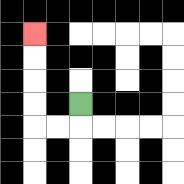{'start': '[3, 4]', 'end': '[1, 1]', 'path_directions': 'D,L,L,U,U,U,U', 'path_coordinates': '[[3, 4], [3, 5], [2, 5], [1, 5], [1, 4], [1, 3], [1, 2], [1, 1]]'}